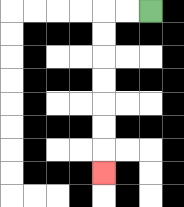{'start': '[6, 0]', 'end': '[4, 7]', 'path_directions': 'L,L,D,D,D,D,D,D,D', 'path_coordinates': '[[6, 0], [5, 0], [4, 0], [4, 1], [4, 2], [4, 3], [4, 4], [4, 5], [4, 6], [4, 7]]'}